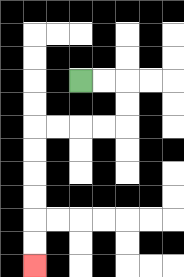{'start': '[3, 3]', 'end': '[1, 11]', 'path_directions': 'R,R,D,D,L,L,L,L,D,D,D,D,D,D', 'path_coordinates': '[[3, 3], [4, 3], [5, 3], [5, 4], [5, 5], [4, 5], [3, 5], [2, 5], [1, 5], [1, 6], [1, 7], [1, 8], [1, 9], [1, 10], [1, 11]]'}